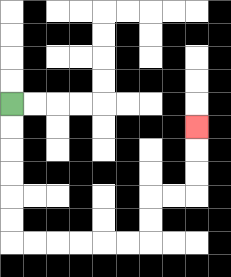{'start': '[0, 4]', 'end': '[8, 5]', 'path_directions': 'D,D,D,D,D,D,R,R,R,R,R,R,U,U,R,R,U,U,U', 'path_coordinates': '[[0, 4], [0, 5], [0, 6], [0, 7], [0, 8], [0, 9], [0, 10], [1, 10], [2, 10], [3, 10], [4, 10], [5, 10], [6, 10], [6, 9], [6, 8], [7, 8], [8, 8], [8, 7], [8, 6], [8, 5]]'}